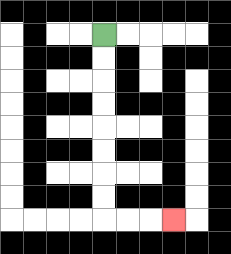{'start': '[4, 1]', 'end': '[7, 9]', 'path_directions': 'D,D,D,D,D,D,D,D,R,R,R', 'path_coordinates': '[[4, 1], [4, 2], [4, 3], [4, 4], [4, 5], [4, 6], [4, 7], [4, 8], [4, 9], [5, 9], [6, 9], [7, 9]]'}